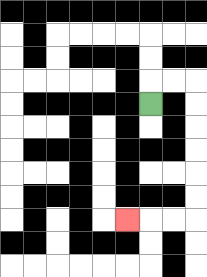{'start': '[6, 4]', 'end': '[5, 9]', 'path_directions': 'U,R,R,D,D,D,D,D,D,L,L,L', 'path_coordinates': '[[6, 4], [6, 3], [7, 3], [8, 3], [8, 4], [8, 5], [8, 6], [8, 7], [8, 8], [8, 9], [7, 9], [6, 9], [5, 9]]'}